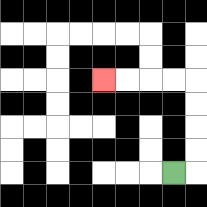{'start': '[7, 7]', 'end': '[4, 3]', 'path_directions': 'R,U,U,U,U,L,L,L,L', 'path_coordinates': '[[7, 7], [8, 7], [8, 6], [8, 5], [8, 4], [8, 3], [7, 3], [6, 3], [5, 3], [4, 3]]'}